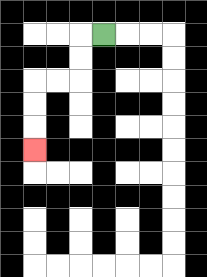{'start': '[4, 1]', 'end': '[1, 6]', 'path_directions': 'L,D,D,L,L,D,D,D', 'path_coordinates': '[[4, 1], [3, 1], [3, 2], [3, 3], [2, 3], [1, 3], [1, 4], [1, 5], [1, 6]]'}